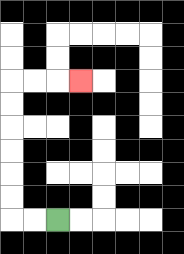{'start': '[2, 9]', 'end': '[3, 3]', 'path_directions': 'L,L,U,U,U,U,U,U,R,R,R', 'path_coordinates': '[[2, 9], [1, 9], [0, 9], [0, 8], [0, 7], [0, 6], [0, 5], [0, 4], [0, 3], [1, 3], [2, 3], [3, 3]]'}